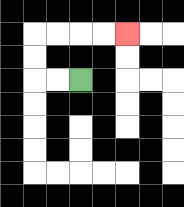{'start': '[3, 3]', 'end': '[5, 1]', 'path_directions': 'L,L,U,U,R,R,R,R', 'path_coordinates': '[[3, 3], [2, 3], [1, 3], [1, 2], [1, 1], [2, 1], [3, 1], [4, 1], [5, 1]]'}